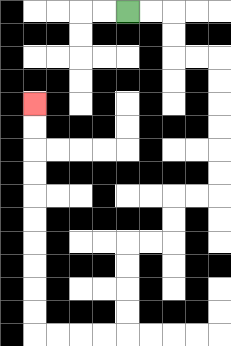{'start': '[5, 0]', 'end': '[1, 4]', 'path_directions': 'R,R,D,D,R,R,D,D,D,D,D,D,L,L,D,D,L,L,D,D,D,D,L,L,L,L,U,U,U,U,U,U,U,U,U,U', 'path_coordinates': '[[5, 0], [6, 0], [7, 0], [7, 1], [7, 2], [8, 2], [9, 2], [9, 3], [9, 4], [9, 5], [9, 6], [9, 7], [9, 8], [8, 8], [7, 8], [7, 9], [7, 10], [6, 10], [5, 10], [5, 11], [5, 12], [5, 13], [5, 14], [4, 14], [3, 14], [2, 14], [1, 14], [1, 13], [1, 12], [1, 11], [1, 10], [1, 9], [1, 8], [1, 7], [1, 6], [1, 5], [1, 4]]'}